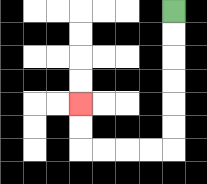{'start': '[7, 0]', 'end': '[3, 4]', 'path_directions': 'D,D,D,D,D,D,L,L,L,L,U,U', 'path_coordinates': '[[7, 0], [7, 1], [7, 2], [7, 3], [7, 4], [7, 5], [7, 6], [6, 6], [5, 6], [4, 6], [3, 6], [3, 5], [3, 4]]'}